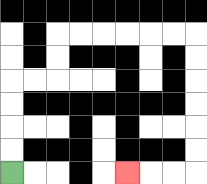{'start': '[0, 7]', 'end': '[5, 7]', 'path_directions': 'U,U,U,U,R,R,U,U,R,R,R,R,R,R,D,D,D,D,D,D,L,L,L', 'path_coordinates': '[[0, 7], [0, 6], [0, 5], [0, 4], [0, 3], [1, 3], [2, 3], [2, 2], [2, 1], [3, 1], [4, 1], [5, 1], [6, 1], [7, 1], [8, 1], [8, 2], [8, 3], [8, 4], [8, 5], [8, 6], [8, 7], [7, 7], [6, 7], [5, 7]]'}